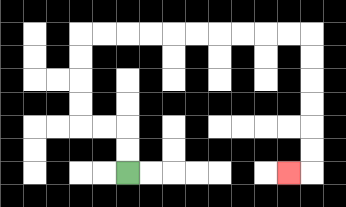{'start': '[5, 7]', 'end': '[12, 7]', 'path_directions': 'U,U,L,L,U,U,U,U,R,R,R,R,R,R,R,R,R,R,D,D,D,D,D,D,L', 'path_coordinates': '[[5, 7], [5, 6], [5, 5], [4, 5], [3, 5], [3, 4], [3, 3], [3, 2], [3, 1], [4, 1], [5, 1], [6, 1], [7, 1], [8, 1], [9, 1], [10, 1], [11, 1], [12, 1], [13, 1], [13, 2], [13, 3], [13, 4], [13, 5], [13, 6], [13, 7], [12, 7]]'}